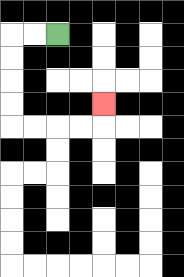{'start': '[2, 1]', 'end': '[4, 4]', 'path_directions': 'L,L,D,D,D,D,R,R,R,R,U', 'path_coordinates': '[[2, 1], [1, 1], [0, 1], [0, 2], [0, 3], [0, 4], [0, 5], [1, 5], [2, 5], [3, 5], [4, 5], [4, 4]]'}